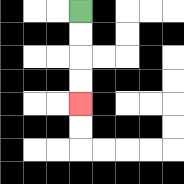{'start': '[3, 0]', 'end': '[3, 4]', 'path_directions': 'D,D,D,D', 'path_coordinates': '[[3, 0], [3, 1], [3, 2], [3, 3], [3, 4]]'}